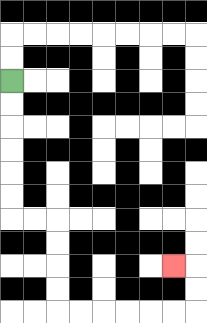{'start': '[0, 3]', 'end': '[7, 11]', 'path_directions': 'D,D,D,D,D,D,R,R,D,D,D,D,R,R,R,R,R,R,U,U,L', 'path_coordinates': '[[0, 3], [0, 4], [0, 5], [0, 6], [0, 7], [0, 8], [0, 9], [1, 9], [2, 9], [2, 10], [2, 11], [2, 12], [2, 13], [3, 13], [4, 13], [5, 13], [6, 13], [7, 13], [8, 13], [8, 12], [8, 11], [7, 11]]'}